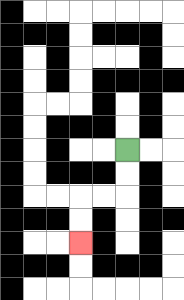{'start': '[5, 6]', 'end': '[3, 10]', 'path_directions': 'D,D,L,L,D,D', 'path_coordinates': '[[5, 6], [5, 7], [5, 8], [4, 8], [3, 8], [3, 9], [3, 10]]'}